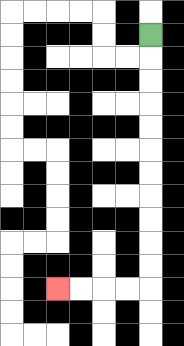{'start': '[6, 1]', 'end': '[2, 12]', 'path_directions': 'D,D,D,D,D,D,D,D,D,D,D,L,L,L,L', 'path_coordinates': '[[6, 1], [6, 2], [6, 3], [6, 4], [6, 5], [6, 6], [6, 7], [6, 8], [6, 9], [6, 10], [6, 11], [6, 12], [5, 12], [4, 12], [3, 12], [2, 12]]'}